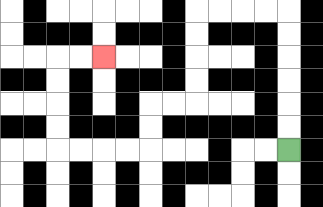{'start': '[12, 6]', 'end': '[4, 2]', 'path_directions': 'U,U,U,U,U,U,L,L,L,L,D,D,D,D,L,L,D,D,L,L,L,L,U,U,U,U,R,R', 'path_coordinates': '[[12, 6], [12, 5], [12, 4], [12, 3], [12, 2], [12, 1], [12, 0], [11, 0], [10, 0], [9, 0], [8, 0], [8, 1], [8, 2], [8, 3], [8, 4], [7, 4], [6, 4], [6, 5], [6, 6], [5, 6], [4, 6], [3, 6], [2, 6], [2, 5], [2, 4], [2, 3], [2, 2], [3, 2], [4, 2]]'}